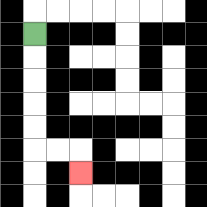{'start': '[1, 1]', 'end': '[3, 7]', 'path_directions': 'D,D,D,D,D,R,R,D', 'path_coordinates': '[[1, 1], [1, 2], [1, 3], [1, 4], [1, 5], [1, 6], [2, 6], [3, 6], [3, 7]]'}